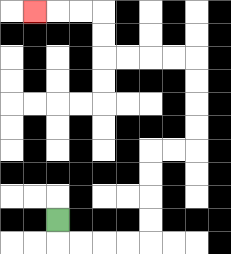{'start': '[2, 9]', 'end': '[1, 0]', 'path_directions': 'D,R,R,R,R,U,U,U,U,R,R,U,U,U,U,L,L,L,L,U,U,L,L,L', 'path_coordinates': '[[2, 9], [2, 10], [3, 10], [4, 10], [5, 10], [6, 10], [6, 9], [6, 8], [6, 7], [6, 6], [7, 6], [8, 6], [8, 5], [8, 4], [8, 3], [8, 2], [7, 2], [6, 2], [5, 2], [4, 2], [4, 1], [4, 0], [3, 0], [2, 0], [1, 0]]'}